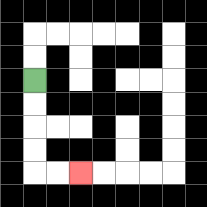{'start': '[1, 3]', 'end': '[3, 7]', 'path_directions': 'D,D,D,D,R,R', 'path_coordinates': '[[1, 3], [1, 4], [1, 5], [1, 6], [1, 7], [2, 7], [3, 7]]'}